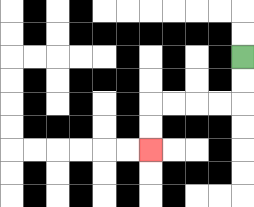{'start': '[10, 2]', 'end': '[6, 6]', 'path_directions': 'D,D,L,L,L,L,D,D', 'path_coordinates': '[[10, 2], [10, 3], [10, 4], [9, 4], [8, 4], [7, 4], [6, 4], [6, 5], [6, 6]]'}